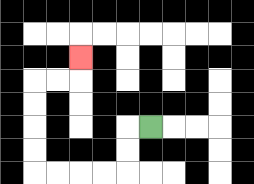{'start': '[6, 5]', 'end': '[3, 2]', 'path_directions': 'L,D,D,L,L,L,L,U,U,U,U,R,R,U', 'path_coordinates': '[[6, 5], [5, 5], [5, 6], [5, 7], [4, 7], [3, 7], [2, 7], [1, 7], [1, 6], [1, 5], [1, 4], [1, 3], [2, 3], [3, 3], [3, 2]]'}